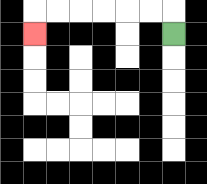{'start': '[7, 1]', 'end': '[1, 1]', 'path_directions': 'U,L,L,L,L,L,L,D', 'path_coordinates': '[[7, 1], [7, 0], [6, 0], [5, 0], [4, 0], [3, 0], [2, 0], [1, 0], [1, 1]]'}